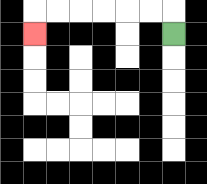{'start': '[7, 1]', 'end': '[1, 1]', 'path_directions': 'U,L,L,L,L,L,L,D', 'path_coordinates': '[[7, 1], [7, 0], [6, 0], [5, 0], [4, 0], [3, 0], [2, 0], [1, 0], [1, 1]]'}